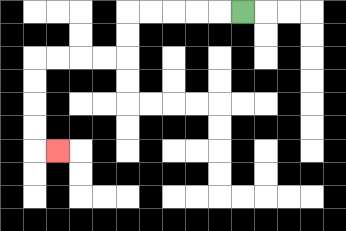{'start': '[10, 0]', 'end': '[2, 6]', 'path_directions': 'L,L,L,L,L,D,D,L,L,L,L,D,D,D,D,R', 'path_coordinates': '[[10, 0], [9, 0], [8, 0], [7, 0], [6, 0], [5, 0], [5, 1], [5, 2], [4, 2], [3, 2], [2, 2], [1, 2], [1, 3], [1, 4], [1, 5], [1, 6], [2, 6]]'}